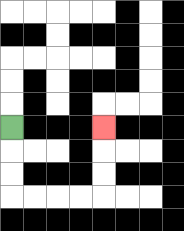{'start': '[0, 5]', 'end': '[4, 5]', 'path_directions': 'D,D,D,R,R,R,R,U,U,U', 'path_coordinates': '[[0, 5], [0, 6], [0, 7], [0, 8], [1, 8], [2, 8], [3, 8], [4, 8], [4, 7], [4, 6], [4, 5]]'}